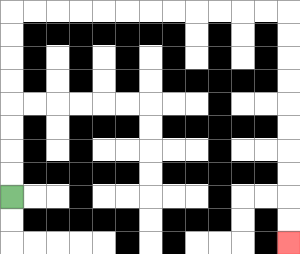{'start': '[0, 8]', 'end': '[12, 10]', 'path_directions': 'U,U,U,U,U,U,U,U,R,R,R,R,R,R,R,R,R,R,R,R,D,D,D,D,D,D,D,D,D,D', 'path_coordinates': '[[0, 8], [0, 7], [0, 6], [0, 5], [0, 4], [0, 3], [0, 2], [0, 1], [0, 0], [1, 0], [2, 0], [3, 0], [4, 0], [5, 0], [6, 0], [7, 0], [8, 0], [9, 0], [10, 0], [11, 0], [12, 0], [12, 1], [12, 2], [12, 3], [12, 4], [12, 5], [12, 6], [12, 7], [12, 8], [12, 9], [12, 10]]'}